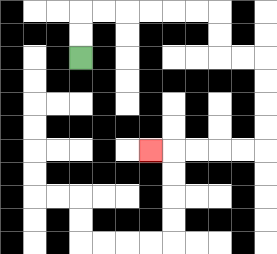{'start': '[3, 2]', 'end': '[6, 6]', 'path_directions': 'U,U,R,R,R,R,R,R,D,D,R,R,D,D,D,D,L,L,L,L,L', 'path_coordinates': '[[3, 2], [3, 1], [3, 0], [4, 0], [5, 0], [6, 0], [7, 0], [8, 0], [9, 0], [9, 1], [9, 2], [10, 2], [11, 2], [11, 3], [11, 4], [11, 5], [11, 6], [10, 6], [9, 6], [8, 6], [7, 6], [6, 6]]'}